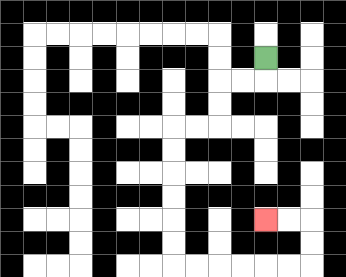{'start': '[11, 2]', 'end': '[11, 9]', 'path_directions': 'D,L,L,D,D,L,L,D,D,D,D,D,D,R,R,R,R,R,R,U,U,L,L', 'path_coordinates': '[[11, 2], [11, 3], [10, 3], [9, 3], [9, 4], [9, 5], [8, 5], [7, 5], [7, 6], [7, 7], [7, 8], [7, 9], [7, 10], [7, 11], [8, 11], [9, 11], [10, 11], [11, 11], [12, 11], [13, 11], [13, 10], [13, 9], [12, 9], [11, 9]]'}